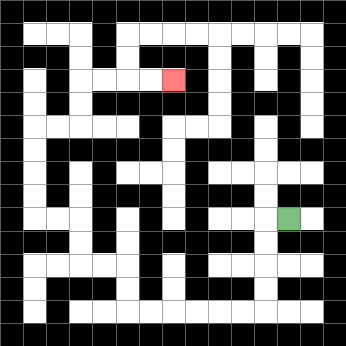{'start': '[12, 9]', 'end': '[7, 3]', 'path_directions': 'L,D,D,D,D,L,L,L,L,L,L,U,U,L,L,U,U,L,L,U,U,U,U,R,R,U,U,R,R,R,R', 'path_coordinates': '[[12, 9], [11, 9], [11, 10], [11, 11], [11, 12], [11, 13], [10, 13], [9, 13], [8, 13], [7, 13], [6, 13], [5, 13], [5, 12], [5, 11], [4, 11], [3, 11], [3, 10], [3, 9], [2, 9], [1, 9], [1, 8], [1, 7], [1, 6], [1, 5], [2, 5], [3, 5], [3, 4], [3, 3], [4, 3], [5, 3], [6, 3], [7, 3]]'}